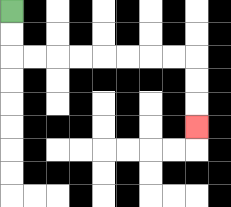{'start': '[0, 0]', 'end': '[8, 5]', 'path_directions': 'D,D,R,R,R,R,R,R,R,R,D,D,D', 'path_coordinates': '[[0, 0], [0, 1], [0, 2], [1, 2], [2, 2], [3, 2], [4, 2], [5, 2], [6, 2], [7, 2], [8, 2], [8, 3], [8, 4], [8, 5]]'}